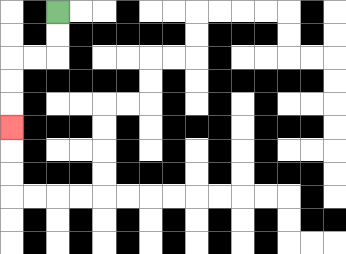{'start': '[2, 0]', 'end': '[0, 5]', 'path_directions': 'D,D,L,L,D,D,D', 'path_coordinates': '[[2, 0], [2, 1], [2, 2], [1, 2], [0, 2], [0, 3], [0, 4], [0, 5]]'}